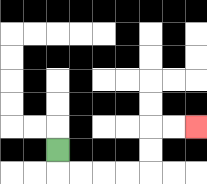{'start': '[2, 6]', 'end': '[8, 5]', 'path_directions': 'D,R,R,R,R,U,U,R,R', 'path_coordinates': '[[2, 6], [2, 7], [3, 7], [4, 7], [5, 7], [6, 7], [6, 6], [6, 5], [7, 5], [8, 5]]'}